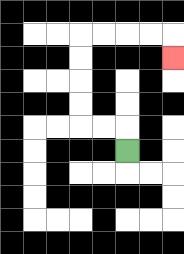{'start': '[5, 6]', 'end': '[7, 2]', 'path_directions': 'U,L,L,U,U,U,U,R,R,R,R,D', 'path_coordinates': '[[5, 6], [5, 5], [4, 5], [3, 5], [3, 4], [3, 3], [3, 2], [3, 1], [4, 1], [5, 1], [6, 1], [7, 1], [7, 2]]'}